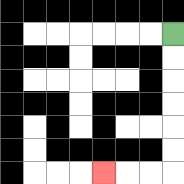{'start': '[7, 1]', 'end': '[4, 7]', 'path_directions': 'D,D,D,D,D,D,L,L,L', 'path_coordinates': '[[7, 1], [7, 2], [7, 3], [7, 4], [7, 5], [7, 6], [7, 7], [6, 7], [5, 7], [4, 7]]'}